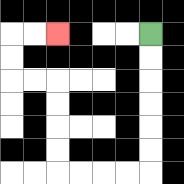{'start': '[6, 1]', 'end': '[2, 1]', 'path_directions': 'D,D,D,D,D,D,L,L,L,L,U,U,U,U,L,L,U,U,R,R', 'path_coordinates': '[[6, 1], [6, 2], [6, 3], [6, 4], [6, 5], [6, 6], [6, 7], [5, 7], [4, 7], [3, 7], [2, 7], [2, 6], [2, 5], [2, 4], [2, 3], [1, 3], [0, 3], [0, 2], [0, 1], [1, 1], [2, 1]]'}